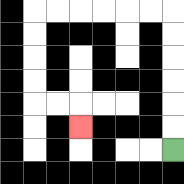{'start': '[7, 6]', 'end': '[3, 5]', 'path_directions': 'U,U,U,U,U,U,L,L,L,L,L,L,D,D,D,D,R,R,D', 'path_coordinates': '[[7, 6], [7, 5], [7, 4], [7, 3], [7, 2], [7, 1], [7, 0], [6, 0], [5, 0], [4, 0], [3, 0], [2, 0], [1, 0], [1, 1], [1, 2], [1, 3], [1, 4], [2, 4], [3, 4], [3, 5]]'}